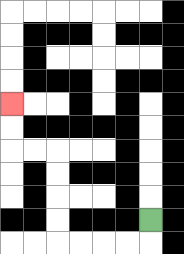{'start': '[6, 9]', 'end': '[0, 4]', 'path_directions': 'D,L,L,L,L,U,U,U,U,L,L,U,U', 'path_coordinates': '[[6, 9], [6, 10], [5, 10], [4, 10], [3, 10], [2, 10], [2, 9], [2, 8], [2, 7], [2, 6], [1, 6], [0, 6], [0, 5], [0, 4]]'}